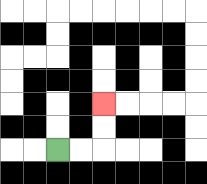{'start': '[2, 6]', 'end': '[4, 4]', 'path_directions': 'R,R,U,U', 'path_coordinates': '[[2, 6], [3, 6], [4, 6], [4, 5], [4, 4]]'}